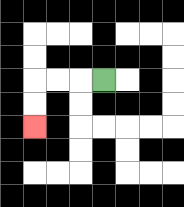{'start': '[4, 3]', 'end': '[1, 5]', 'path_directions': 'L,L,L,D,D', 'path_coordinates': '[[4, 3], [3, 3], [2, 3], [1, 3], [1, 4], [1, 5]]'}